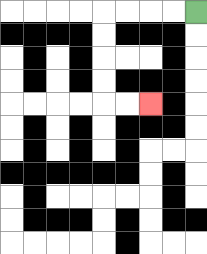{'start': '[8, 0]', 'end': '[6, 4]', 'path_directions': 'L,L,L,L,D,D,D,D,R,R', 'path_coordinates': '[[8, 0], [7, 0], [6, 0], [5, 0], [4, 0], [4, 1], [4, 2], [4, 3], [4, 4], [5, 4], [6, 4]]'}